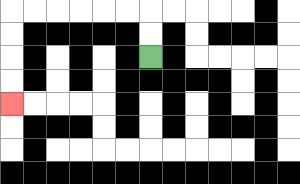{'start': '[6, 2]', 'end': '[0, 4]', 'path_directions': 'U,U,L,L,L,L,L,L,D,D,D,D', 'path_coordinates': '[[6, 2], [6, 1], [6, 0], [5, 0], [4, 0], [3, 0], [2, 0], [1, 0], [0, 0], [0, 1], [0, 2], [0, 3], [0, 4]]'}